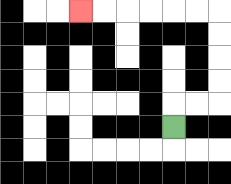{'start': '[7, 5]', 'end': '[3, 0]', 'path_directions': 'U,R,R,U,U,U,U,L,L,L,L,L,L', 'path_coordinates': '[[7, 5], [7, 4], [8, 4], [9, 4], [9, 3], [9, 2], [9, 1], [9, 0], [8, 0], [7, 0], [6, 0], [5, 0], [4, 0], [3, 0]]'}